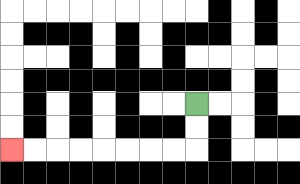{'start': '[8, 4]', 'end': '[0, 6]', 'path_directions': 'D,D,L,L,L,L,L,L,L,L', 'path_coordinates': '[[8, 4], [8, 5], [8, 6], [7, 6], [6, 6], [5, 6], [4, 6], [3, 6], [2, 6], [1, 6], [0, 6]]'}